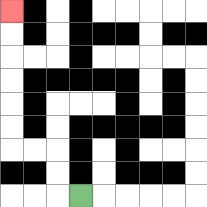{'start': '[3, 8]', 'end': '[0, 0]', 'path_directions': 'L,U,U,L,L,U,U,U,U,U,U', 'path_coordinates': '[[3, 8], [2, 8], [2, 7], [2, 6], [1, 6], [0, 6], [0, 5], [0, 4], [0, 3], [0, 2], [0, 1], [0, 0]]'}